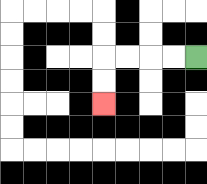{'start': '[8, 2]', 'end': '[4, 4]', 'path_directions': 'L,L,L,L,D,D', 'path_coordinates': '[[8, 2], [7, 2], [6, 2], [5, 2], [4, 2], [4, 3], [4, 4]]'}